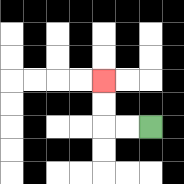{'start': '[6, 5]', 'end': '[4, 3]', 'path_directions': 'L,L,U,U', 'path_coordinates': '[[6, 5], [5, 5], [4, 5], [4, 4], [4, 3]]'}